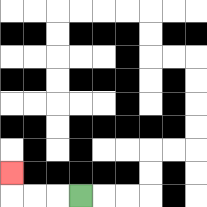{'start': '[3, 8]', 'end': '[0, 7]', 'path_directions': 'L,L,L,U', 'path_coordinates': '[[3, 8], [2, 8], [1, 8], [0, 8], [0, 7]]'}